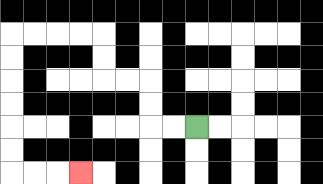{'start': '[8, 5]', 'end': '[3, 7]', 'path_directions': 'L,L,U,U,L,L,U,U,L,L,L,L,D,D,D,D,D,D,R,R,R', 'path_coordinates': '[[8, 5], [7, 5], [6, 5], [6, 4], [6, 3], [5, 3], [4, 3], [4, 2], [4, 1], [3, 1], [2, 1], [1, 1], [0, 1], [0, 2], [0, 3], [0, 4], [0, 5], [0, 6], [0, 7], [1, 7], [2, 7], [3, 7]]'}